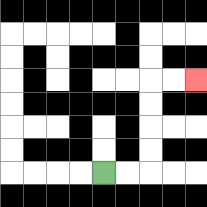{'start': '[4, 7]', 'end': '[8, 3]', 'path_directions': 'R,R,U,U,U,U,R,R', 'path_coordinates': '[[4, 7], [5, 7], [6, 7], [6, 6], [6, 5], [6, 4], [6, 3], [7, 3], [8, 3]]'}